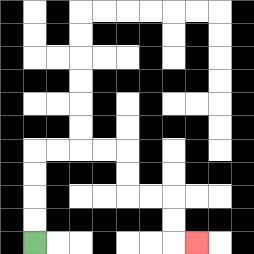{'start': '[1, 10]', 'end': '[8, 10]', 'path_directions': 'U,U,U,U,R,R,R,R,D,D,R,R,D,D,R', 'path_coordinates': '[[1, 10], [1, 9], [1, 8], [1, 7], [1, 6], [2, 6], [3, 6], [4, 6], [5, 6], [5, 7], [5, 8], [6, 8], [7, 8], [7, 9], [7, 10], [8, 10]]'}